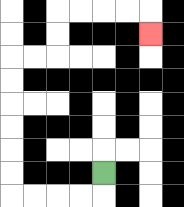{'start': '[4, 7]', 'end': '[6, 1]', 'path_directions': 'D,L,L,L,L,U,U,U,U,U,U,R,R,U,U,R,R,R,R,D', 'path_coordinates': '[[4, 7], [4, 8], [3, 8], [2, 8], [1, 8], [0, 8], [0, 7], [0, 6], [0, 5], [0, 4], [0, 3], [0, 2], [1, 2], [2, 2], [2, 1], [2, 0], [3, 0], [4, 0], [5, 0], [6, 0], [6, 1]]'}